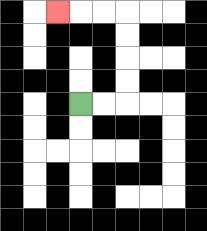{'start': '[3, 4]', 'end': '[2, 0]', 'path_directions': 'R,R,U,U,U,U,L,L,L', 'path_coordinates': '[[3, 4], [4, 4], [5, 4], [5, 3], [5, 2], [5, 1], [5, 0], [4, 0], [3, 0], [2, 0]]'}